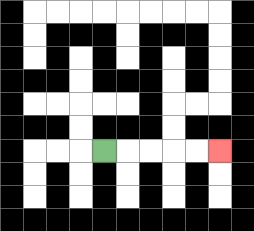{'start': '[4, 6]', 'end': '[9, 6]', 'path_directions': 'R,R,R,R,R', 'path_coordinates': '[[4, 6], [5, 6], [6, 6], [7, 6], [8, 6], [9, 6]]'}